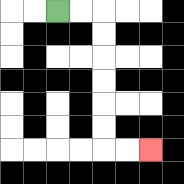{'start': '[2, 0]', 'end': '[6, 6]', 'path_directions': 'R,R,D,D,D,D,D,D,R,R', 'path_coordinates': '[[2, 0], [3, 0], [4, 0], [4, 1], [4, 2], [4, 3], [4, 4], [4, 5], [4, 6], [5, 6], [6, 6]]'}